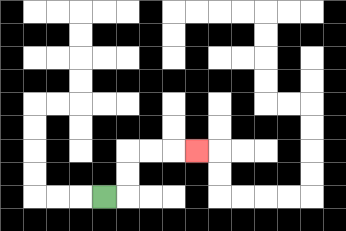{'start': '[4, 8]', 'end': '[8, 6]', 'path_directions': 'R,U,U,R,R,R', 'path_coordinates': '[[4, 8], [5, 8], [5, 7], [5, 6], [6, 6], [7, 6], [8, 6]]'}